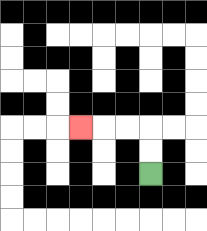{'start': '[6, 7]', 'end': '[3, 5]', 'path_directions': 'U,U,L,L,L', 'path_coordinates': '[[6, 7], [6, 6], [6, 5], [5, 5], [4, 5], [3, 5]]'}